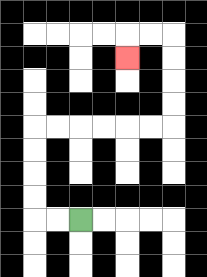{'start': '[3, 9]', 'end': '[5, 2]', 'path_directions': 'L,L,U,U,U,U,R,R,R,R,R,R,U,U,U,U,L,L,D', 'path_coordinates': '[[3, 9], [2, 9], [1, 9], [1, 8], [1, 7], [1, 6], [1, 5], [2, 5], [3, 5], [4, 5], [5, 5], [6, 5], [7, 5], [7, 4], [7, 3], [7, 2], [7, 1], [6, 1], [5, 1], [5, 2]]'}